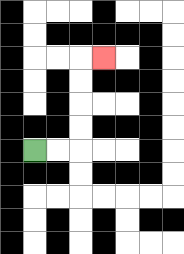{'start': '[1, 6]', 'end': '[4, 2]', 'path_directions': 'R,R,U,U,U,U,R', 'path_coordinates': '[[1, 6], [2, 6], [3, 6], [3, 5], [3, 4], [3, 3], [3, 2], [4, 2]]'}